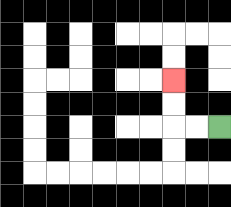{'start': '[9, 5]', 'end': '[7, 3]', 'path_directions': 'L,L,U,U', 'path_coordinates': '[[9, 5], [8, 5], [7, 5], [7, 4], [7, 3]]'}